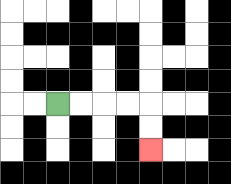{'start': '[2, 4]', 'end': '[6, 6]', 'path_directions': 'R,R,R,R,D,D', 'path_coordinates': '[[2, 4], [3, 4], [4, 4], [5, 4], [6, 4], [6, 5], [6, 6]]'}